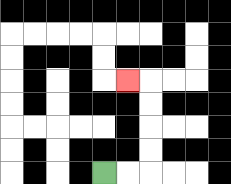{'start': '[4, 7]', 'end': '[5, 3]', 'path_directions': 'R,R,U,U,U,U,L', 'path_coordinates': '[[4, 7], [5, 7], [6, 7], [6, 6], [6, 5], [6, 4], [6, 3], [5, 3]]'}